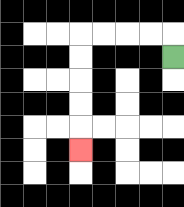{'start': '[7, 2]', 'end': '[3, 6]', 'path_directions': 'U,L,L,L,L,D,D,D,D,D', 'path_coordinates': '[[7, 2], [7, 1], [6, 1], [5, 1], [4, 1], [3, 1], [3, 2], [3, 3], [3, 4], [3, 5], [3, 6]]'}